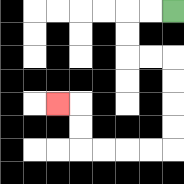{'start': '[7, 0]', 'end': '[2, 4]', 'path_directions': 'L,L,D,D,R,R,D,D,D,D,L,L,L,L,U,U,L', 'path_coordinates': '[[7, 0], [6, 0], [5, 0], [5, 1], [5, 2], [6, 2], [7, 2], [7, 3], [7, 4], [7, 5], [7, 6], [6, 6], [5, 6], [4, 6], [3, 6], [3, 5], [3, 4], [2, 4]]'}